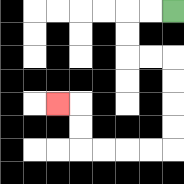{'start': '[7, 0]', 'end': '[2, 4]', 'path_directions': 'L,L,D,D,R,R,D,D,D,D,L,L,L,L,U,U,L', 'path_coordinates': '[[7, 0], [6, 0], [5, 0], [5, 1], [5, 2], [6, 2], [7, 2], [7, 3], [7, 4], [7, 5], [7, 6], [6, 6], [5, 6], [4, 6], [3, 6], [3, 5], [3, 4], [2, 4]]'}